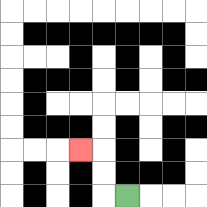{'start': '[5, 8]', 'end': '[3, 6]', 'path_directions': 'L,U,U,L', 'path_coordinates': '[[5, 8], [4, 8], [4, 7], [4, 6], [3, 6]]'}